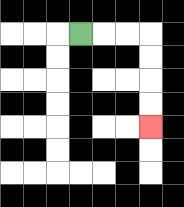{'start': '[3, 1]', 'end': '[6, 5]', 'path_directions': 'R,R,R,D,D,D,D', 'path_coordinates': '[[3, 1], [4, 1], [5, 1], [6, 1], [6, 2], [6, 3], [6, 4], [6, 5]]'}